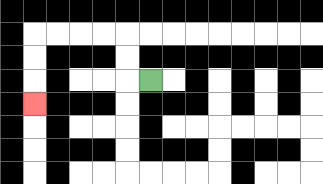{'start': '[6, 3]', 'end': '[1, 4]', 'path_directions': 'L,U,U,L,L,L,L,D,D,D', 'path_coordinates': '[[6, 3], [5, 3], [5, 2], [5, 1], [4, 1], [3, 1], [2, 1], [1, 1], [1, 2], [1, 3], [1, 4]]'}